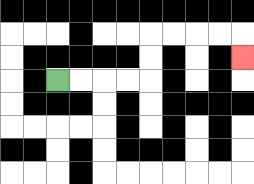{'start': '[2, 3]', 'end': '[10, 2]', 'path_directions': 'R,R,R,R,U,U,R,R,R,R,D', 'path_coordinates': '[[2, 3], [3, 3], [4, 3], [5, 3], [6, 3], [6, 2], [6, 1], [7, 1], [8, 1], [9, 1], [10, 1], [10, 2]]'}